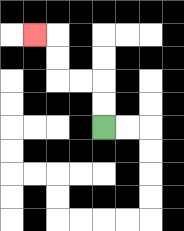{'start': '[4, 5]', 'end': '[1, 1]', 'path_directions': 'U,U,L,L,U,U,L', 'path_coordinates': '[[4, 5], [4, 4], [4, 3], [3, 3], [2, 3], [2, 2], [2, 1], [1, 1]]'}